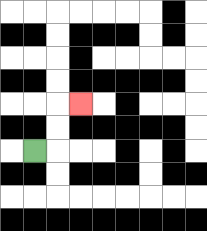{'start': '[1, 6]', 'end': '[3, 4]', 'path_directions': 'R,U,U,R', 'path_coordinates': '[[1, 6], [2, 6], [2, 5], [2, 4], [3, 4]]'}